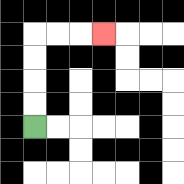{'start': '[1, 5]', 'end': '[4, 1]', 'path_directions': 'U,U,U,U,R,R,R', 'path_coordinates': '[[1, 5], [1, 4], [1, 3], [1, 2], [1, 1], [2, 1], [3, 1], [4, 1]]'}